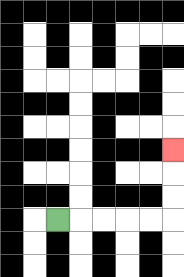{'start': '[2, 9]', 'end': '[7, 6]', 'path_directions': 'R,R,R,R,R,U,U,U', 'path_coordinates': '[[2, 9], [3, 9], [4, 9], [5, 9], [6, 9], [7, 9], [7, 8], [7, 7], [7, 6]]'}